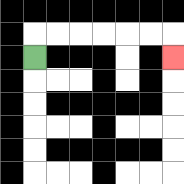{'start': '[1, 2]', 'end': '[7, 2]', 'path_directions': 'U,R,R,R,R,R,R,D', 'path_coordinates': '[[1, 2], [1, 1], [2, 1], [3, 1], [4, 1], [5, 1], [6, 1], [7, 1], [7, 2]]'}